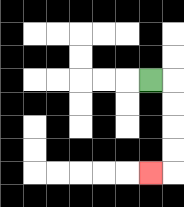{'start': '[6, 3]', 'end': '[6, 7]', 'path_directions': 'R,D,D,D,D,L', 'path_coordinates': '[[6, 3], [7, 3], [7, 4], [7, 5], [7, 6], [7, 7], [6, 7]]'}